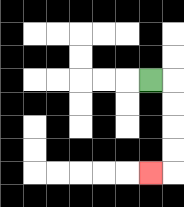{'start': '[6, 3]', 'end': '[6, 7]', 'path_directions': 'R,D,D,D,D,L', 'path_coordinates': '[[6, 3], [7, 3], [7, 4], [7, 5], [7, 6], [7, 7], [6, 7]]'}